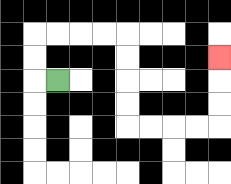{'start': '[2, 3]', 'end': '[9, 2]', 'path_directions': 'L,U,U,R,R,R,R,D,D,D,D,R,R,R,R,U,U,U', 'path_coordinates': '[[2, 3], [1, 3], [1, 2], [1, 1], [2, 1], [3, 1], [4, 1], [5, 1], [5, 2], [5, 3], [5, 4], [5, 5], [6, 5], [7, 5], [8, 5], [9, 5], [9, 4], [9, 3], [9, 2]]'}